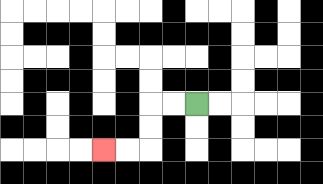{'start': '[8, 4]', 'end': '[4, 6]', 'path_directions': 'L,L,D,D,L,L', 'path_coordinates': '[[8, 4], [7, 4], [6, 4], [6, 5], [6, 6], [5, 6], [4, 6]]'}